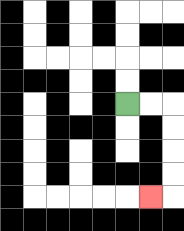{'start': '[5, 4]', 'end': '[6, 8]', 'path_directions': 'R,R,D,D,D,D,L', 'path_coordinates': '[[5, 4], [6, 4], [7, 4], [7, 5], [7, 6], [7, 7], [7, 8], [6, 8]]'}